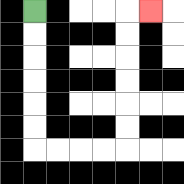{'start': '[1, 0]', 'end': '[6, 0]', 'path_directions': 'D,D,D,D,D,D,R,R,R,R,U,U,U,U,U,U,R', 'path_coordinates': '[[1, 0], [1, 1], [1, 2], [1, 3], [1, 4], [1, 5], [1, 6], [2, 6], [3, 6], [4, 6], [5, 6], [5, 5], [5, 4], [5, 3], [5, 2], [5, 1], [5, 0], [6, 0]]'}